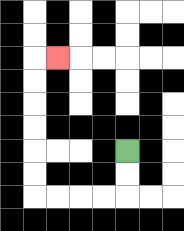{'start': '[5, 6]', 'end': '[2, 2]', 'path_directions': 'D,D,L,L,L,L,U,U,U,U,U,U,R', 'path_coordinates': '[[5, 6], [5, 7], [5, 8], [4, 8], [3, 8], [2, 8], [1, 8], [1, 7], [1, 6], [1, 5], [1, 4], [1, 3], [1, 2], [2, 2]]'}